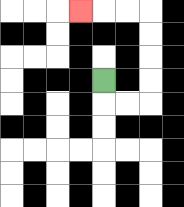{'start': '[4, 3]', 'end': '[3, 0]', 'path_directions': 'D,R,R,U,U,U,U,L,L,L', 'path_coordinates': '[[4, 3], [4, 4], [5, 4], [6, 4], [6, 3], [6, 2], [6, 1], [6, 0], [5, 0], [4, 0], [3, 0]]'}